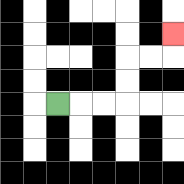{'start': '[2, 4]', 'end': '[7, 1]', 'path_directions': 'R,R,R,U,U,R,R,U', 'path_coordinates': '[[2, 4], [3, 4], [4, 4], [5, 4], [5, 3], [5, 2], [6, 2], [7, 2], [7, 1]]'}